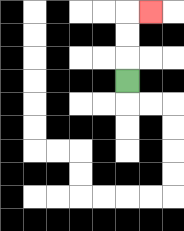{'start': '[5, 3]', 'end': '[6, 0]', 'path_directions': 'U,U,U,R', 'path_coordinates': '[[5, 3], [5, 2], [5, 1], [5, 0], [6, 0]]'}